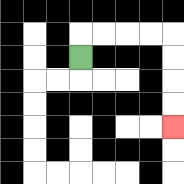{'start': '[3, 2]', 'end': '[7, 5]', 'path_directions': 'U,R,R,R,R,D,D,D,D', 'path_coordinates': '[[3, 2], [3, 1], [4, 1], [5, 1], [6, 1], [7, 1], [7, 2], [7, 3], [7, 4], [7, 5]]'}